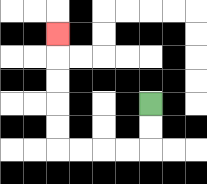{'start': '[6, 4]', 'end': '[2, 1]', 'path_directions': 'D,D,L,L,L,L,U,U,U,U,U', 'path_coordinates': '[[6, 4], [6, 5], [6, 6], [5, 6], [4, 6], [3, 6], [2, 6], [2, 5], [2, 4], [2, 3], [2, 2], [2, 1]]'}